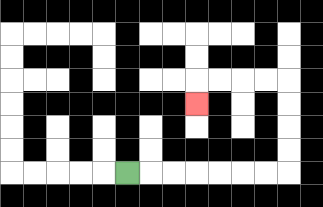{'start': '[5, 7]', 'end': '[8, 4]', 'path_directions': 'R,R,R,R,R,R,R,U,U,U,U,L,L,L,L,D', 'path_coordinates': '[[5, 7], [6, 7], [7, 7], [8, 7], [9, 7], [10, 7], [11, 7], [12, 7], [12, 6], [12, 5], [12, 4], [12, 3], [11, 3], [10, 3], [9, 3], [8, 3], [8, 4]]'}